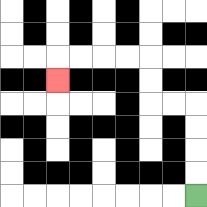{'start': '[8, 8]', 'end': '[2, 3]', 'path_directions': 'U,U,U,U,L,L,U,U,L,L,L,L,D', 'path_coordinates': '[[8, 8], [8, 7], [8, 6], [8, 5], [8, 4], [7, 4], [6, 4], [6, 3], [6, 2], [5, 2], [4, 2], [3, 2], [2, 2], [2, 3]]'}